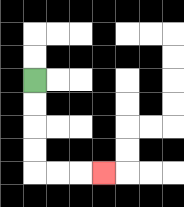{'start': '[1, 3]', 'end': '[4, 7]', 'path_directions': 'D,D,D,D,R,R,R', 'path_coordinates': '[[1, 3], [1, 4], [1, 5], [1, 6], [1, 7], [2, 7], [3, 7], [4, 7]]'}